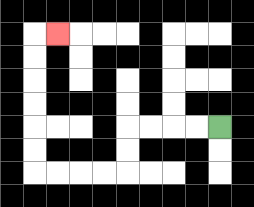{'start': '[9, 5]', 'end': '[2, 1]', 'path_directions': 'L,L,L,L,D,D,L,L,L,L,U,U,U,U,U,U,R', 'path_coordinates': '[[9, 5], [8, 5], [7, 5], [6, 5], [5, 5], [5, 6], [5, 7], [4, 7], [3, 7], [2, 7], [1, 7], [1, 6], [1, 5], [1, 4], [1, 3], [1, 2], [1, 1], [2, 1]]'}